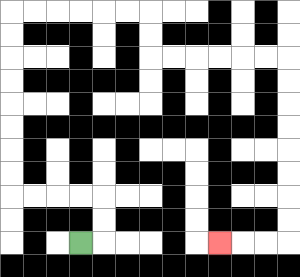{'start': '[3, 10]', 'end': '[9, 10]', 'path_directions': 'R,U,U,L,L,L,L,U,U,U,U,U,U,U,U,R,R,R,R,R,R,D,D,R,R,R,R,R,R,D,D,D,D,D,D,D,D,L,L,L', 'path_coordinates': '[[3, 10], [4, 10], [4, 9], [4, 8], [3, 8], [2, 8], [1, 8], [0, 8], [0, 7], [0, 6], [0, 5], [0, 4], [0, 3], [0, 2], [0, 1], [0, 0], [1, 0], [2, 0], [3, 0], [4, 0], [5, 0], [6, 0], [6, 1], [6, 2], [7, 2], [8, 2], [9, 2], [10, 2], [11, 2], [12, 2], [12, 3], [12, 4], [12, 5], [12, 6], [12, 7], [12, 8], [12, 9], [12, 10], [11, 10], [10, 10], [9, 10]]'}